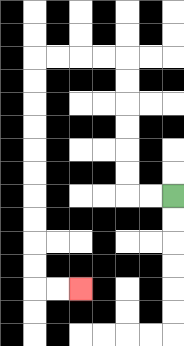{'start': '[7, 8]', 'end': '[3, 12]', 'path_directions': 'L,L,U,U,U,U,U,U,L,L,L,L,D,D,D,D,D,D,D,D,D,D,R,R', 'path_coordinates': '[[7, 8], [6, 8], [5, 8], [5, 7], [5, 6], [5, 5], [5, 4], [5, 3], [5, 2], [4, 2], [3, 2], [2, 2], [1, 2], [1, 3], [1, 4], [1, 5], [1, 6], [1, 7], [1, 8], [1, 9], [1, 10], [1, 11], [1, 12], [2, 12], [3, 12]]'}